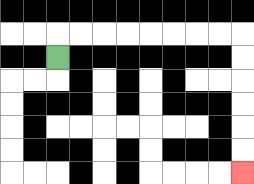{'start': '[2, 2]', 'end': '[10, 7]', 'path_directions': 'U,R,R,R,R,R,R,R,R,D,D,D,D,D,D', 'path_coordinates': '[[2, 2], [2, 1], [3, 1], [4, 1], [5, 1], [6, 1], [7, 1], [8, 1], [9, 1], [10, 1], [10, 2], [10, 3], [10, 4], [10, 5], [10, 6], [10, 7]]'}